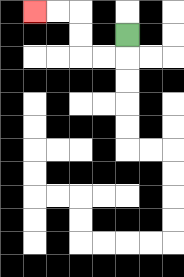{'start': '[5, 1]', 'end': '[1, 0]', 'path_directions': 'D,L,L,U,U,L,L', 'path_coordinates': '[[5, 1], [5, 2], [4, 2], [3, 2], [3, 1], [3, 0], [2, 0], [1, 0]]'}